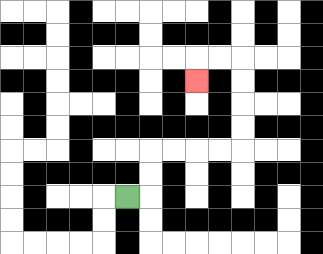{'start': '[5, 8]', 'end': '[8, 3]', 'path_directions': 'R,U,U,R,R,R,R,U,U,U,U,L,L,D', 'path_coordinates': '[[5, 8], [6, 8], [6, 7], [6, 6], [7, 6], [8, 6], [9, 6], [10, 6], [10, 5], [10, 4], [10, 3], [10, 2], [9, 2], [8, 2], [8, 3]]'}